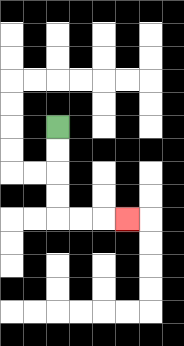{'start': '[2, 5]', 'end': '[5, 9]', 'path_directions': 'D,D,D,D,R,R,R', 'path_coordinates': '[[2, 5], [2, 6], [2, 7], [2, 8], [2, 9], [3, 9], [4, 9], [5, 9]]'}